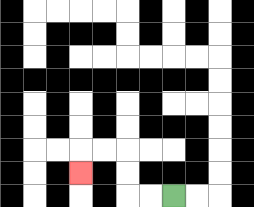{'start': '[7, 8]', 'end': '[3, 7]', 'path_directions': 'L,L,U,U,L,L,D', 'path_coordinates': '[[7, 8], [6, 8], [5, 8], [5, 7], [5, 6], [4, 6], [3, 6], [3, 7]]'}